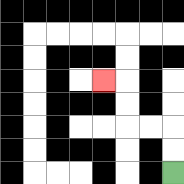{'start': '[7, 7]', 'end': '[4, 3]', 'path_directions': 'U,U,L,L,U,U,L', 'path_coordinates': '[[7, 7], [7, 6], [7, 5], [6, 5], [5, 5], [5, 4], [5, 3], [4, 3]]'}